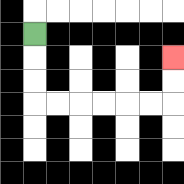{'start': '[1, 1]', 'end': '[7, 2]', 'path_directions': 'D,D,D,R,R,R,R,R,R,U,U', 'path_coordinates': '[[1, 1], [1, 2], [1, 3], [1, 4], [2, 4], [3, 4], [4, 4], [5, 4], [6, 4], [7, 4], [7, 3], [7, 2]]'}